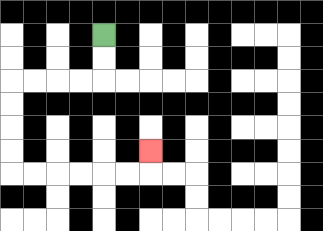{'start': '[4, 1]', 'end': '[6, 6]', 'path_directions': 'D,D,L,L,L,L,D,D,D,D,R,R,R,R,R,R,U', 'path_coordinates': '[[4, 1], [4, 2], [4, 3], [3, 3], [2, 3], [1, 3], [0, 3], [0, 4], [0, 5], [0, 6], [0, 7], [1, 7], [2, 7], [3, 7], [4, 7], [5, 7], [6, 7], [6, 6]]'}